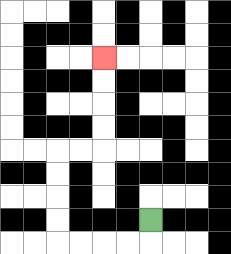{'start': '[6, 9]', 'end': '[4, 2]', 'path_directions': 'D,L,L,L,L,U,U,U,U,R,R,U,U,U,U', 'path_coordinates': '[[6, 9], [6, 10], [5, 10], [4, 10], [3, 10], [2, 10], [2, 9], [2, 8], [2, 7], [2, 6], [3, 6], [4, 6], [4, 5], [4, 4], [4, 3], [4, 2]]'}